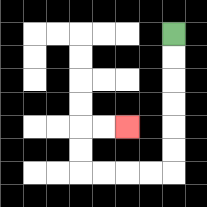{'start': '[7, 1]', 'end': '[5, 5]', 'path_directions': 'D,D,D,D,D,D,L,L,L,L,U,U,R,R', 'path_coordinates': '[[7, 1], [7, 2], [7, 3], [7, 4], [7, 5], [7, 6], [7, 7], [6, 7], [5, 7], [4, 7], [3, 7], [3, 6], [3, 5], [4, 5], [5, 5]]'}